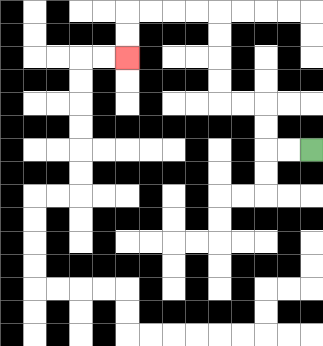{'start': '[13, 6]', 'end': '[5, 2]', 'path_directions': 'L,L,U,U,L,L,U,U,U,U,L,L,L,L,D,D', 'path_coordinates': '[[13, 6], [12, 6], [11, 6], [11, 5], [11, 4], [10, 4], [9, 4], [9, 3], [9, 2], [9, 1], [9, 0], [8, 0], [7, 0], [6, 0], [5, 0], [5, 1], [5, 2]]'}